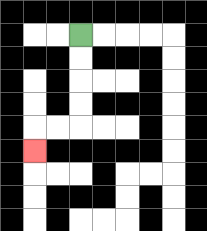{'start': '[3, 1]', 'end': '[1, 6]', 'path_directions': 'D,D,D,D,L,L,D', 'path_coordinates': '[[3, 1], [3, 2], [3, 3], [3, 4], [3, 5], [2, 5], [1, 5], [1, 6]]'}